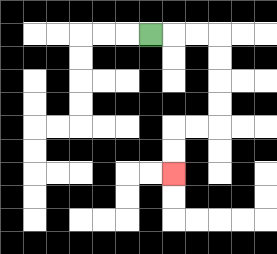{'start': '[6, 1]', 'end': '[7, 7]', 'path_directions': 'R,R,R,D,D,D,D,L,L,D,D', 'path_coordinates': '[[6, 1], [7, 1], [8, 1], [9, 1], [9, 2], [9, 3], [9, 4], [9, 5], [8, 5], [7, 5], [7, 6], [7, 7]]'}